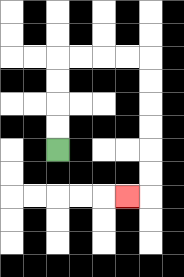{'start': '[2, 6]', 'end': '[5, 8]', 'path_directions': 'U,U,U,U,R,R,R,R,D,D,D,D,D,D,L', 'path_coordinates': '[[2, 6], [2, 5], [2, 4], [2, 3], [2, 2], [3, 2], [4, 2], [5, 2], [6, 2], [6, 3], [6, 4], [6, 5], [6, 6], [6, 7], [6, 8], [5, 8]]'}